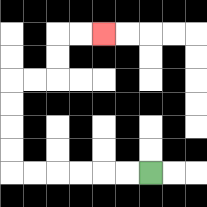{'start': '[6, 7]', 'end': '[4, 1]', 'path_directions': 'L,L,L,L,L,L,U,U,U,U,R,R,U,U,R,R', 'path_coordinates': '[[6, 7], [5, 7], [4, 7], [3, 7], [2, 7], [1, 7], [0, 7], [0, 6], [0, 5], [0, 4], [0, 3], [1, 3], [2, 3], [2, 2], [2, 1], [3, 1], [4, 1]]'}